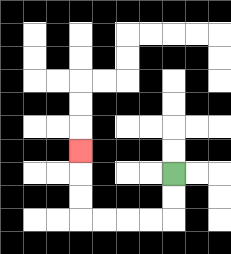{'start': '[7, 7]', 'end': '[3, 6]', 'path_directions': 'D,D,L,L,L,L,U,U,U', 'path_coordinates': '[[7, 7], [7, 8], [7, 9], [6, 9], [5, 9], [4, 9], [3, 9], [3, 8], [3, 7], [3, 6]]'}